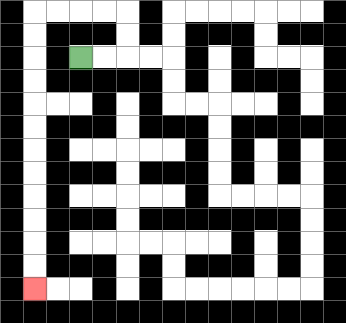{'start': '[3, 2]', 'end': '[1, 12]', 'path_directions': 'R,R,U,U,L,L,L,L,D,D,D,D,D,D,D,D,D,D,D,D', 'path_coordinates': '[[3, 2], [4, 2], [5, 2], [5, 1], [5, 0], [4, 0], [3, 0], [2, 0], [1, 0], [1, 1], [1, 2], [1, 3], [1, 4], [1, 5], [1, 6], [1, 7], [1, 8], [1, 9], [1, 10], [1, 11], [1, 12]]'}